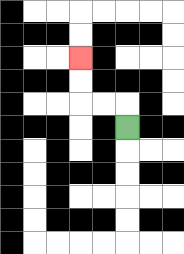{'start': '[5, 5]', 'end': '[3, 2]', 'path_directions': 'U,L,L,U,U', 'path_coordinates': '[[5, 5], [5, 4], [4, 4], [3, 4], [3, 3], [3, 2]]'}